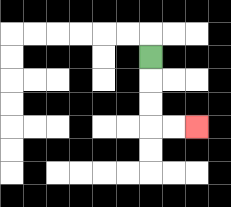{'start': '[6, 2]', 'end': '[8, 5]', 'path_directions': 'D,D,D,R,R', 'path_coordinates': '[[6, 2], [6, 3], [6, 4], [6, 5], [7, 5], [8, 5]]'}